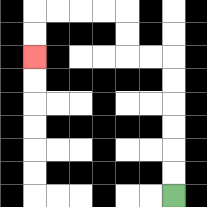{'start': '[7, 8]', 'end': '[1, 2]', 'path_directions': 'U,U,U,U,U,U,L,L,U,U,L,L,L,L,D,D', 'path_coordinates': '[[7, 8], [7, 7], [7, 6], [7, 5], [7, 4], [7, 3], [7, 2], [6, 2], [5, 2], [5, 1], [5, 0], [4, 0], [3, 0], [2, 0], [1, 0], [1, 1], [1, 2]]'}